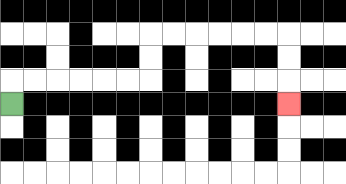{'start': '[0, 4]', 'end': '[12, 4]', 'path_directions': 'U,R,R,R,R,R,R,U,U,R,R,R,R,R,R,D,D,D', 'path_coordinates': '[[0, 4], [0, 3], [1, 3], [2, 3], [3, 3], [4, 3], [5, 3], [6, 3], [6, 2], [6, 1], [7, 1], [8, 1], [9, 1], [10, 1], [11, 1], [12, 1], [12, 2], [12, 3], [12, 4]]'}